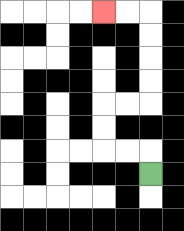{'start': '[6, 7]', 'end': '[4, 0]', 'path_directions': 'U,L,L,U,U,R,R,U,U,U,U,L,L', 'path_coordinates': '[[6, 7], [6, 6], [5, 6], [4, 6], [4, 5], [4, 4], [5, 4], [6, 4], [6, 3], [6, 2], [6, 1], [6, 0], [5, 0], [4, 0]]'}